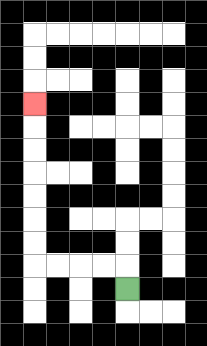{'start': '[5, 12]', 'end': '[1, 4]', 'path_directions': 'U,L,L,L,L,U,U,U,U,U,U,U', 'path_coordinates': '[[5, 12], [5, 11], [4, 11], [3, 11], [2, 11], [1, 11], [1, 10], [1, 9], [1, 8], [1, 7], [1, 6], [1, 5], [1, 4]]'}